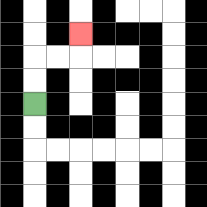{'start': '[1, 4]', 'end': '[3, 1]', 'path_directions': 'U,U,R,R,U', 'path_coordinates': '[[1, 4], [1, 3], [1, 2], [2, 2], [3, 2], [3, 1]]'}